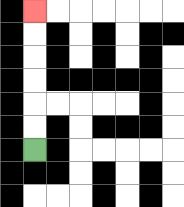{'start': '[1, 6]', 'end': '[1, 0]', 'path_directions': 'U,U,U,U,U,U', 'path_coordinates': '[[1, 6], [1, 5], [1, 4], [1, 3], [1, 2], [1, 1], [1, 0]]'}